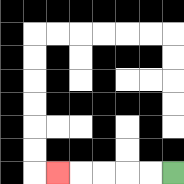{'start': '[7, 7]', 'end': '[2, 7]', 'path_directions': 'L,L,L,L,L', 'path_coordinates': '[[7, 7], [6, 7], [5, 7], [4, 7], [3, 7], [2, 7]]'}